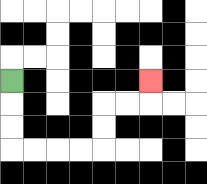{'start': '[0, 3]', 'end': '[6, 3]', 'path_directions': 'D,D,D,R,R,R,R,U,U,R,R,U', 'path_coordinates': '[[0, 3], [0, 4], [0, 5], [0, 6], [1, 6], [2, 6], [3, 6], [4, 6], [4, 5], [4, 4], [5, 4], [6, 4], [6, 3]]'}